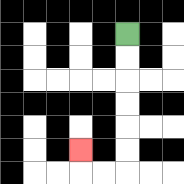{'start': '[5, 1]', 'end': '[3, 6]', 'path_directions': 'D,D,D,D,D,D,L,L,U', 'path_coordinates': '[[5, 1], [5, 2], [5, 3], [5, 4], [5, 5], [5, 6], [5, 7], [4, 7], [3, 7], [3, 6]]'}